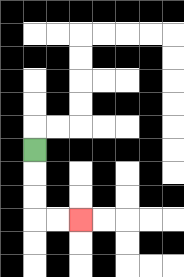{'start': '[1, 6]', 'end': '[3, 9]', 'path_directions': 'D,D,D,R,R', 'path_coordinates': '[[1, 6], [1, 7], [1, 8], [1, 9], [2, 9], [3, 9]]'}